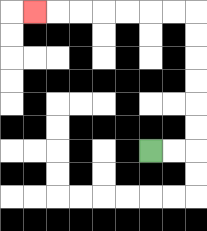{'start': '[6, 6]', 'end': '[1, 0]', 'path_directions': 'R,R,U,U,U,U,U,U,L,L,L,L,L,L,L', 'path_coordinates': '[[6, 6], [7, 6], [8, 6], [8, 5], [8, 4], [8, 3], [8, 2], [8, 1], [8, 0], [7, 0], [6, 0], [5, 0], [4, 0], [3, 0], [2, 0], [1, 0]]'}